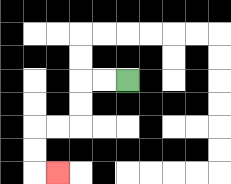{'start': '[5, 3]', 'end': '[2, 7]', 'path_directions': 'L,L,D,D,L,L,D,D,R', 'path_coordinates': '[[5, 3], [4, 3], [3, 3], [3, 4], [3, 5], [2, 5], [1, 5], [1, 6], [1, 7], [2, 7]]'}